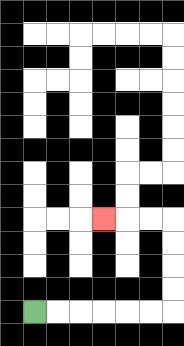{'start': '[1, 13]', 'end': '[4, 9]', 'path_directions': 'R,R,R,R,R,R,U,U,U,U,L,L,L', 'path_coordinates': '[[1, 13], [2, 13], [3, 13], [4, 13], [5, 13], [6, 13], [7, 13], [7, 12], [7, 11], [7, 10], [7, 9], [6, 9], [5, 9], [4, 9]]'}